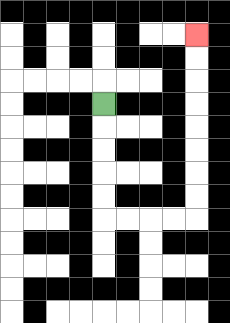{'start': '[4, 4]', 'end': '[8, 1]', 'path_directions': 'D,D,D,D,D,R,R,R,R,U,U,U,U,U,U,U,U', 'path_coordinates': '[[4, 4], [4, 5], [4, 6], [4, 7], [4, 8], [4, 9], [5, 9], [6, 9], [7, 9], [8, 9], [8, 8], [8, 7], [8, 6], [8, 5], [8, 4], [8, 3], [8, 2], [8, 1]]'}